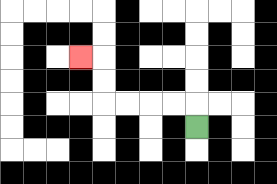{'start': '[8, 5]', 'end': '[3, 2]', 'path_directions': 'U,L,L,L,L,U,U,L', 'path_coordinates': '[[8, 5], [8, 4], [7, 4], [6, 4], [5, 4], [4, 4], [4, 3], [4, 2], [3, 2]]'}